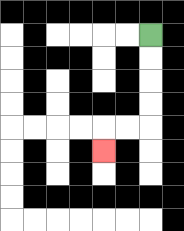{'start': '[6, 1]', 'end': '[4, 6]', 'path_directions': 'D,D,D,D,L,L,D', 'path_coordinates': '[[6, 1], [6, 2], [6, 3], [6, 4], [6, 5], [5, 5], [4, 5], [4, 6]]'}